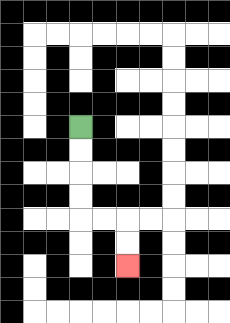{'start': '[3, 5]', 'end': '[5, 11]', 'path_directions': 'D,D,D,D,R,R,D,D', 'path_coordinates': '[[3, 5], [3, 6], [3, 7], [3, 8], [3, 9], [4, 9], [5, 9], [5, 10], [5, 11]]'}